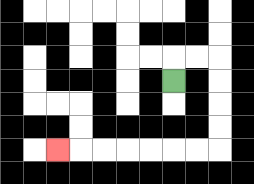{'start': '[7, 3]', 'end': '[2, 6]', 'path_directions': 'U,R,R,D,D,D,D,L,L,L,L,L,L,L', 'path_coordinates': '[[7, 3], [7, 2], [8, 2], [9, 2], [9, 3], [9, 4], [9, 5], [9, 6], [8, 6], [7, 6], [6, 6], [5, 6], [4, 6], [3, 6], [2, 6]]'}